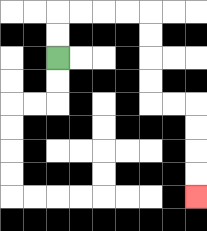{'start': '[2, 2]', 'end': '[8, 8]', 'path_directions': 'U,U,R,R,R,R,D,D,D,D,R,R,D,D,D,D', 'path_coordinates': '[[2, 2], [2, 1], [2, 0], [3, 0], [4, 0], [5, 0], [6, 0], [6, 1], [6, 2], [6, 3], [6, 4], [7, 4], [8, 4], [8, 5], [8, 6], [8, 7], [8, 8]]'}